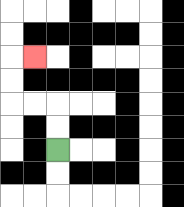{'start': '[2, 6]', 'end': '[1, 2]', 'path_directions': 'U,U,L,L,U,U,R', 'path_coordinates': '[[2, 6], [2, 5], [2, 4], [1, 4], [0, 4], [0, 3], [0, 2], [1, 2]]'}